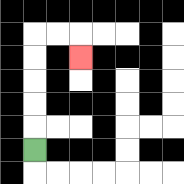{'start': '[1, 6]', 'end': '[3, 2]', 'path_directions': 'U,U,U,U,U,R,R,D', 'path_coordinates': '[[1, 6], [1, 5], [1, 4], [1, 3], [1, 2], [1, 1], [2, 1], [3, 1], [3, 2]]'}